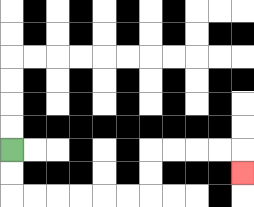{'start': '[0, 6]', 'end': '[10, 7]', 'path_directions': 'D,D,R,R,R,R,R,R,U,U,R,R,R,R,D', 'path_coordinates': '[[0, 6], [0, 7], [0, 8], [1, 8], [2, 8], [3, 8], [4, 8], [5, 8], [6, 8], [6, 7], [6, 6], [7, 6], [8, 6], [9, 6], [10, 6], [10, 7]]'}